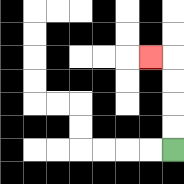{'start': '[7, 6]', 'end': '[6, 2]', 'path_directions': 'U,U,U,U,L', 'path_coordinates': '[[7, 6], [7, 5], [7, 4], [7, 3], [7, 2], [6, 2]]'}